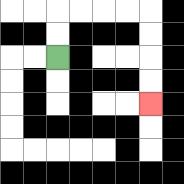{'start': '[2, 2]', 'end': '[6, 4]', 'path_directions': 'U,U,R,R,R,R,D,D,D,D', 'path_coordinates': '[[2, 2], [2, 1], [2, 0], [3, 0], [4, 0], [5, 0], [6, 0], [6, 1], [6, 2], [6, 3], [6, 4]]'}